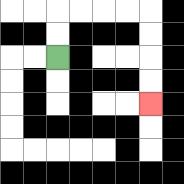{'start': '[2, 2]', 'end': '[6, 4]', 'path_directions': 'U,U,R,R,R,R,D,D,D,D', 'path_coordinates': '[[2, 2], [2, 1], [2, 0], [3, 0], [4, 0], [5, 0], [6, 0], [6, 1], [6, 2], [6, 3], [6, 4]]'}